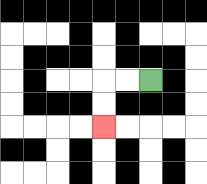{'start': '[6, 3]', 'end': '[4, 5]', 'path_directions': 'L,L,D,D', 'path_coordinates': '[[6, 3], [5, 3], [4, 3], [4, 4], [4, 5]]'}